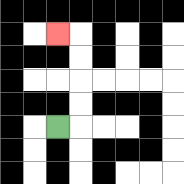{'start': '[2, 5]', 'end': '[2, 1]', 'path_directions': 'R,U,U,U,U,L', 'path_coordinates': '[[2, 5], [3, 5], [3, 4], [3, 3], [3, 2], [3, 1], [2, 1]]'}